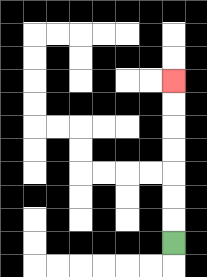{'start': '[7, 10]', 'end': '[7, 3]', 'path_directions': 'U,U,U,U,U,U,U', 'path_coordinates': '[[7, 10], [7, 9], [7, 8], [7, 7], [7, 6], [7, 5], [7, 4], [7, 3]]'}